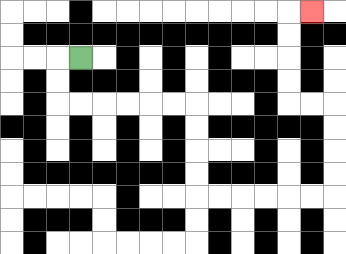{'start': '[3, 2]', 'end': '[13, 0]', 'path_directions': 'L,D,D,R,R,R,R,R,R,D,D,D,D,R,R,R,R,R,R,U,U,U,U,L,L,U,U,U,U,R', 'path_coordinates': '[[3, 2], [2, 2], [2, 3], [2, 4], [3, 4], [4, 4], [5, 4], [6, 4], [7, 4], [8, 4], [8, 5], [8, 6], [8, 7], [8, 8], [9, 8], [10, 8], [11, 8], [12, 8], [13, 8], [14, 8], [14, 7], [14, 6], [14, 5], [14, 4], [13, 4], [12, 4], [12, 3], [12, 2], [12, 1], [12, 0], [13, 0]]'}